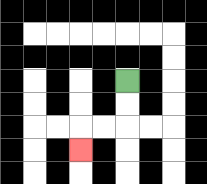{'start': '[5, 3]', 'end': '[3, 6]', 'path_directions': 'D,D,L,L,D', 'path_coordinates': '[[5, 3], [5, 4], [5, 5], [4, 5], [3, 5], [3, 6]]'}